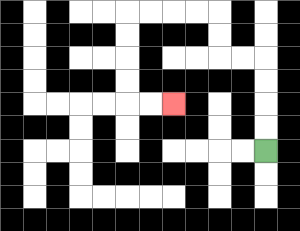{'start': '[11, 6]', 'end': '[7, 4]', 'path_directions': 'U,U,U,U,L,L,U,U,L,L,L,L,D,D,D,D,R,R', 'path_coordinates': '[[11, 6], [11, 5], [11, 4], [11, 3], [11, 2], [10, 2], [9, 2], [9, 1], [9, 0], [8, 0], [7, 0], [6, 0], [5, 0], [5, 1], [5, 2], [5, 3], [5, 4], [6, 4], [7, 4]]'}